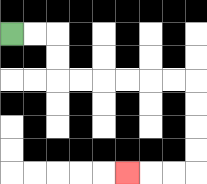{'start': '[0, 1]', 'end': '[5, 7]', 'path_directions': 'R,R,D,D,R,R,R,R,R,R,D,D,D,D,L,L,L', 'path_coordinates': '[[0, 1], [1, 1], [2, 1], [2, 2], [2, 3], [3, 3], [4, 3], [5, 3], [6, 3], [7, 3], [8, 3], [8, 4], [8, 5], [8, 6], [8, 7], [7, 7], [6, 7], [5, 7]]'}